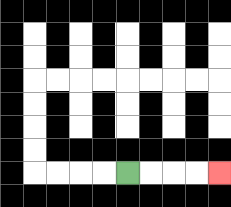{'start': '[5, 7]', 'end': '[9, 7]', 'path_directions': 'R,R,R,R', 'path_coordinates': '[[5, 7], [6, 7], [7, 7], [8, 7], [9, 7]]'}